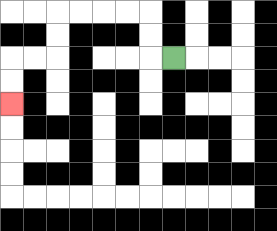{'start': '[7, 2]', 'end': '[0, 4]', 'path_directions': 'L,U,U,L,L,L,L,D,D,L,L,D,D', 'path_coordinates': '[[7, 2], [6, 2], [6, 1], [6, 0], [5, 0], [4, 0], [3, 0], [2, 0], [2, 1], [2, 2], [1, 2], [0, 2], [0, 3], [0, 4]]'}